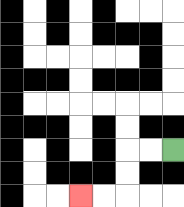{'start': '[7, 6]', 'end': '[3, 8]', 'path_directions': 'L,L,D,D,L,L', 'path_coordinates': '[[7, 6], [6, 6], [5, 6], [5, 7], [5, 8], [4, 8], [3, 8]]'}